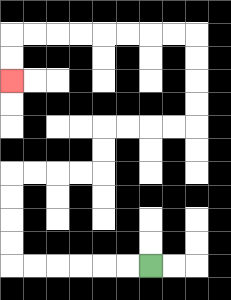{'start': '[6, 11]', 'end': '[0, 3]', 'path_directions': 'L,L,L,L,L,L,U,U,U,U,R,R,R,R,U,U,R,R,R,R,U,U,U,U,L,L,L,L,L,L,L,L,D,D', 'path_coordinates': '[[6, 11], [5, 11], [4, 11], [3, 11], [2, 11], [1, 11], [0, 11], [0, 10], [0, 9], [0, 8], [0, 7], [1, 7], [2, 7], [3, 7], [4, 7], [4, 6], [4, 5], [5, 5], [6, 5], [7, 5], [8, 5], [8, 4], [8, 3], [8, 2], [8, 1], [7, 1], [6, 1], [5, 1], [4, 1], [3, 1], [2, 1], [1, 1], [0, 1], [0, 2], [0, 3]]'}